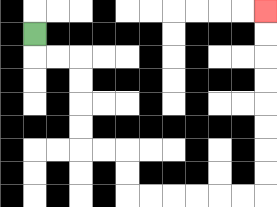{'start': '[1, 1]', 'end': '[11, 0]', 'path_directions': 'D,R,R,D,D,D,D,R,R,D,D,R,R,R,R,R,R,U,U,U,U,U,U,U,U', 'path_coordinates': '[[1, 1], [1, 2], [2, 2], [3, 2], [3, 3], [3, 4], [3, 5], [3, 6], [4, 6], [5, 6], [5, 7], [5, 8], [6, 8], [7, 8], [8, 8], [9, 8], [10, 8], [11, 8], [11, 7], [11, 6], [11, 5], [11, 4], [11, 3], [11, 2], [11, 1], [11, 0]]'}